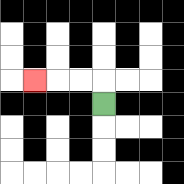{'start': '[4, 4]', 'end': '[1, 3]', 'path_directions': 'U,L,L,L', 'path_coordinates': '[[4, 4], [4, 3], [3, 3], [2, 3], [1, 3]]'}